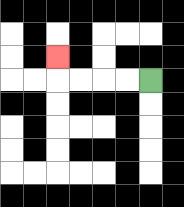{'start': '[6, 3]', 'end': '[2, 2]', 'path_directions': 'L,L,L,L,U', 'path_coordinates': '[[6, 3], [5, 3], [4, 3], [3, 3], [2, 3], [2, 2]]'}